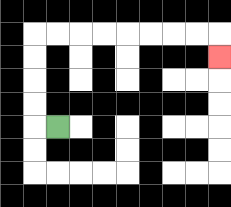{'start': '[2, 5]', 'end': '[9, 2]', 'path_directions': 'L,U,U,U,U,R,R,R,R,R,R,R,R,D', 'path_coordinates': '[[2, 5], [1, 5], [1, 4], [1, 3], [1, 2], [1, 1], [2, 1], [3, 1], [4, 1], [5, 1], [6, 1], [7, 1], [8, 1], [9, 1], [9, 2]]'}